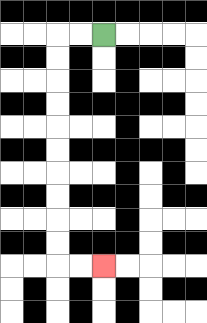{'start': '[4, 1]', 'end': '[4, 11]', 'path_directions': 'L,L,D,D,D,D,D,D,D,D,D,D,R,R', 'path_coordinates': '[[4, 1], [3, 1], [2, 1], [2, 2], [2, 3], [2, 4], [2, 5], [2, 6], [2, 7], [2, 8], [2, 9], [2, 10], [2, 11], [3, 11], [4, 11]]'}